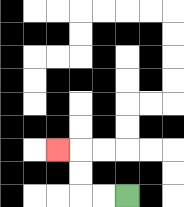{'start': '[5, 8]', 'end': '[2, 6]', 'path_directions': 'L,L,U,U,L', 'path_coordinates': '[[5, 8], [4, 8], [3, 8], [3, 7], [3, 6], [2, 6]]'}